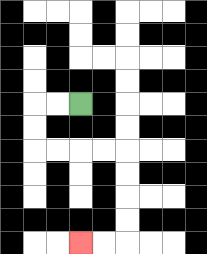{'start': '[3, 4]', 'end': '[3, 10]', 'path_directions': 'L,L,D,D,R,R,R,R,D,D,D,D,L,L', 'path_coordinates': '[[3, 4], [2, 4], [1, 4], [1, 5], [1, 6], [2, 6], [3, 6], [4, 6], [5, 6], [5, 7], [5, 8], [5, 9], [5, 10], [4, 10], [3, 10]]'}